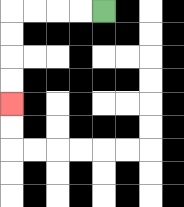{'start': '[4, 0]', 'end': '[0, 4]', 'path_directions': 'L,L,L,L,D,D,D,D', 'path_coordinates': '[[4, 0], [3, 0], [2, 0], [1, 0], [0, 0], [0, 1], [0, 2], [0, 3], [0, 4]]'}